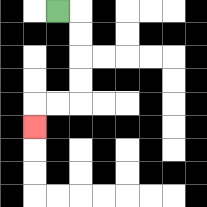{'start': '[2, 0]', 'end': '[1, 5]', 'path_directions': 'R,D,D,D,D,L,L,D', 'path_coordinates': '[[2, 0], [3, 0], [3, 1], [3, 2], [3, 3], [3, 4], [2, 4], [1, 4], [1, 5]]'}